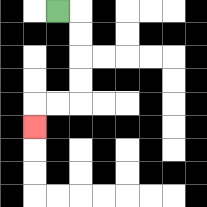{'start': '[2, 0]', 'end': '[1, 5]', 'path_directions': 'R,D,D,D,D,L,L,D', 'path_coordinates': '[[2, 0], [3, 0], [3, 1], [3, 2], [3, 3], [3, 4], [2, 4], [1, 4], [1, 5]]'}